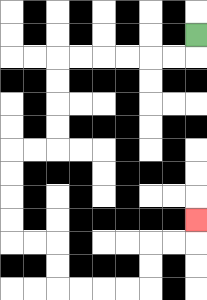{'start': '[8, 1]', 'end': '[8, 9]', 'path_directions': 'D,L,L,L,L,L,L,D,D,D,D,L,L,D,D,D,D,R,R,D,D,R,R,R,R,U,U,R,R,U', 'path_coordinates': '[[8, 1], [8, 2], [7, 2], [6, 2], [5, 2], [4, 2], [3, 2], [2, 2], [2, 3], [2, 4], [2, 5], [2, 6], [1, 6], [0, 6], [0, 7], [0, 8], [0, 9], [0, 10], [1, 10], [2, 10], [2, 11], [2, 12], [3, 12], [4, 12], [5, 12], [6, 12], [6, 11], [6, 10], [7, 10], [8, 10], [8, 9]]'}